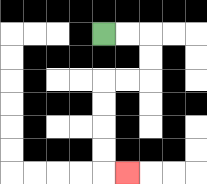{'start': '[4, 1]', 'end': '[5, 7]', 'path_directions': 'R,R,D,D,L,L,D,D,D,D,R', 'path_coordinates': '[[4, 1], [5, 1], [6, 1], [6, 2], [6, 3], [5, 3], [4, 3], [4, 4], [4, 5], [4, 6], [4, 7], [5, 7]]'}